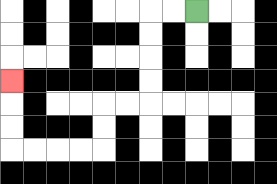{'start': '[8, 0]', 'end': '[0, 3]', 'path_directions': 'L,L,D,D,D,D,L,L,D,D,L,L,L,L,U,U,U', 'path_coordinates': '[[8, 0], [7, 0], [6, 0], [6, 1], [6, 2], [6, 3], [6, 4], [5, 4], [4, 4], [4, 5], [4, 6], [3, 6], [2, 6], [1, 6], [0, 6], [0, 5], [0, 4], [0, 3]]'}